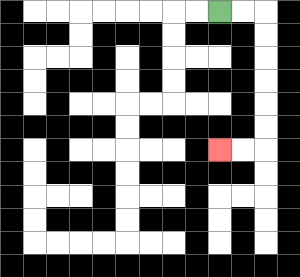{'start': '[9, 0]', 'end': '[9, 6]', 'path_directions': 'R,R,D,D,D,D,D,D,L,L', 'path_coordinates': '[[9, 0], [10, 0], [11, 0], [11, 1], [11, 2], [11, 3], [11, 4], [11, 5], [11, 6], [10, 6], [9, 6]]'}